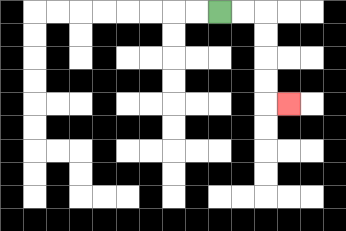{'start': '[9, 0]', 'end': '[12, 4]', 'path_directions': 'R,R,D,D,D,D,R', 'path_coordinates': '[[9, 0], [10, 0], [11, 0], [11, 1], [11, 2], [11, 3], [11, 4], [12, 4]]'}